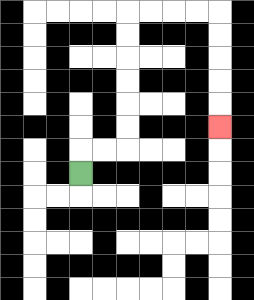{'start': '[3, 7]', 'end': '[9, 5]', 'path_directions': 'U,R,R,U,U,U,U,U,U,R,R,R,R,D,D,D,D,D', 'path_coordinates': '[[3, 7], [3, 6], [4, 6], [5, 6], [5, 5], [5, 4], [5, 3], [5, 2], [5, 1], [5, 0], [6, 0], [7, 0], [8, 0], [9, 0], [9, 1], [9, 2], [9, 3], [9, 4], [9, 5]]'}